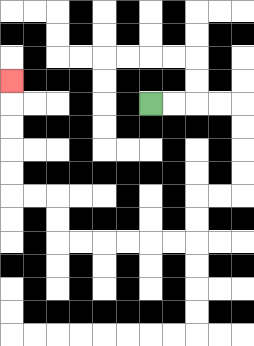{'start': '[6, 4]', 'end': '[0, 3]', 'path_directions': 'R,R,R,R,D,D,D,D,L,L,D,D,L,L,L,L,L,L,U,U,L,L,U,U,U,U,U', 'path_coordinates': '[[6, 4], [7, 4], [8, 4], [9, 4], [10, 4], [10, 5], [10, 6], [10, 7], [10, 8], [9, 8], [8, 8], [8, 9], [8, 10], [7, 10], [6, 10], [5, 10], [4, 10], [3, 10], [2, 10], [2, 9], [2, 8], [1, 8], [0, 8], [0, 7], [0, 6], [0, 5], [0, 4], [0, 3]]'}